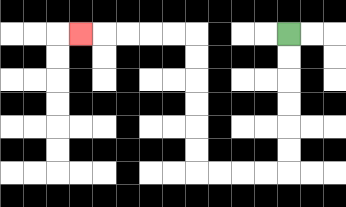{'start': '[12, 1]', 'end': '[3, 1]', 'path_directions': 'D,D,D,D,D,D,L,L,L,L,U,U,U,U,U,U,L,L,L,L,L', 'path_coordinates': '[[12, 1], [12, 2], [12, 3], [12, 4], [12, 5], [12, 6], [12, 7], [11, 7], [10, 7], [9, 7], [8, 7], [8, 6], [8, 5], [8, 4], [8, 3], [8, 2], [8, 1], [7, 1], [6, 1], [5, 1], [4, 1], [3, 1]]'}